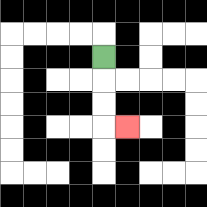{'start': '[4, 2]', 'end': '[5, 5]', 'path_directions': 'D,D,D,R', 'path_coordinates': '[[4, 2], [4, 3], [4, 4], [4, 5], [5, 5]]'}